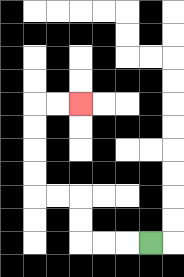{'start': '[6, 10]', 'end': '[3, 4]', 'path_directions': 'L,L,L,U,U,L,L,U,U,U,U,R,R', 'path_coordinates': '[[6, 10], [5, 10], [4, 10], [3, 10], [3, 9], [3, 8], [2, 8], [1, 8], [1, 7], [1, 6], [1, 5], [1, 4], [2, 4], [3, 4]]'}